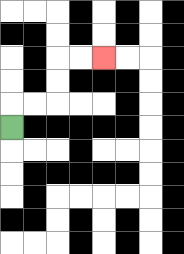{'start': '[0, 5]', 'end': '[4, 2]', 'path_directions': 'U,R,R,U,U,R,R', 'path_coordinates': '[[0, 5], [0, 4], [1, 4], [2, 4], [2, 3], [2, 2], [3, 2], [4, 2]]'}